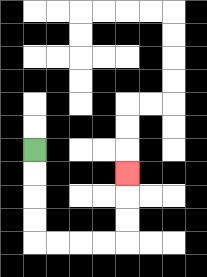{'start': '[1, 6]', 'end': '[5, 7]', 'path_directions': 'D,D,D,D,R,R,R,R,U,U,U', 'path_coordinates': '[[1, 6], [1, 7], [1, 8], [1, 9], [1, 10], [2, 10], [3, 10], [4, 10], [5, 10], [5, 9], [5, 8], [5, 7]]'}